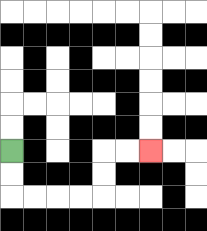{'start': '[0, 6]', 'end': '[6, 6]', 'path_directions': 'D,D,R,R,R,R,U,U,R,R', 'path_coordinates': '[[0, 6], [0, 7], [0, 8], [1, 8], [2, 8], [3, 8], [4, 8], [4, 7], [4, 6], [5, 6], [6, 6]]'}